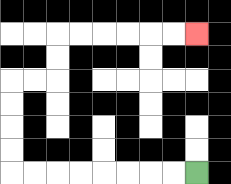{'start': '[8, 7]', 'end': '[8, 1]', 'path_directions': 'L,L,L,L,L,L,L,L,U,U,U,U,R,R,U,U,R,R,R,R,R,R', 'path_coordinates': '[[8, 7], [7, 7], [6, 7], [5, 7], [4, 7], [3, 7], [2, 7], [1, 7], [0, 7], [0, 6], [0, 5], [0, 4], [0, 3], [1, 3], [2, 3], [2, 2], [2, 1], [3, 1], [4, 1], [5, 1], [6, 1], [7, 1], [8, 1]]'}